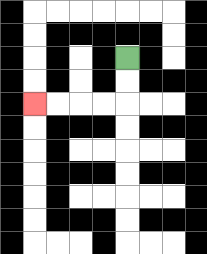{'start': '[5, 2]', 'end': '[1, 4]', 'path_directions': 'D,D,L,L,L,L', 'path_coordinates': '[[5, 2], [5, 3], [5, 4], [4, 4], [3, 4], [2, 4], [1, 4]]'}